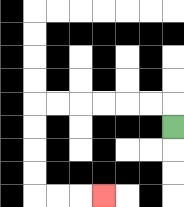{'start': '[7, 5]', 'end': '[4, 8]', 'path_directions': 'U,L,L,L,L,L,L,D,D,D,D,R,R,R', 'path_coordinates': '[[7, 5], [7, 4], [6, 4], [5, 4], [4, 4], [3, 4], [2, 4], [1, 4], [1, 5], [1, 6], [1, 7], [1, 8], [2, 8], [3, 8], [4, 8]]'}